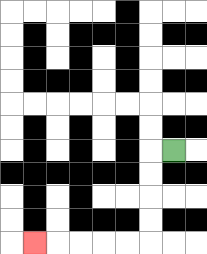{'start': '[7, 6]', 'end': '[1, 10]', 'path_directions': 'L,D,D,D,D,L,L,L,L,L', 'path_coordinates': '[[7, 6], [6, 6], [6, 7], [6, 8], [6, 9], [6, 10], [5, 10], [4, 10], [3, 10], [2, 10], [1, 10]]'}